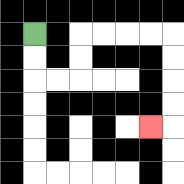{'start': '[1, 1]', 'end': '[6, 5]', 'path_directions': 'D,D,R,R,U,U,R,R,R,R,D,D,D,D,L', 'path_coordinates': '[[1, 1], [1, 2], [1, 3], [2, 3], [3, 3], [3, 2], [3, 1], [4, 1], [5, 1], [6, 1], [7, 1], [7, 2], [7, 3], [7, 4], [7, 5], [6, 5]]'}